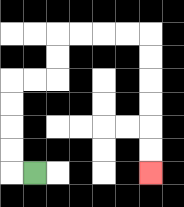{'start': '[1, 7]', 'end': '[6, 7]', 'path_directions': 'L,U,U,U,U,R,R,U,U,R,R,R,R,D,D,D,D,D,D', 'path_coordinates': '[[1, 7], [0, 7], [0, 6], [0, 5], [0, 4], [0, 3], [1, 3], [2, 3], [2, 2], [2, 1], [3, 1], [4, 1], [5, 1], [6, 1], [6, 2], [6, 3], [6, 4], [6, 5], [6, 6], [6, 7]]'}